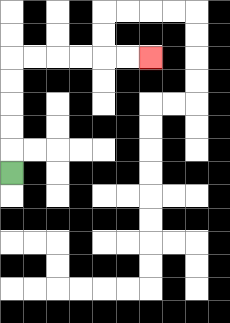{'start': '[0, 7]', 'end': '[6, 2]', 'path_directions': 'U,U,U,U,U,R,R,R,R,R,R', 'path_coordinates': '[[0, 7], [0, 6], [0, 5], [0, 4], [0, 3], [0, 2], [1, 2], [2, 2], [3, 2], [4, 2], [5, 2], [6, 2]]'}